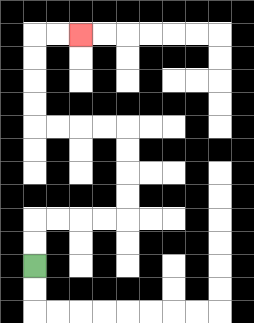{'start': '[1, 11]', 'end': '[3, 1]', 'path_directions': 'U,U,R,R,R,R,U,U,U,U,L,L,L,L,U,U,U,U,R,R', 'path_coordinates': '[[1, 11], [1, 10], [1, 9], [2, 9], [3, 9], [4, 9], [5, 9], [5, 8], [5, 7], [5, 6], [5, 5], [4, 5], [3, 5], [2, 5], [1, 5], [1, 4], [1, 3], [1, 2], [1, 1], [2, 1], [3, 1]]'}